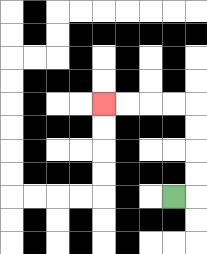{'start': '[7, 8]', 'end': '[4, 4]', 'path_directions': 'R,U,U,U,U,L,L,L,L', 'path_coordinates': '[[7, 8], [8, 8], [8, 7], [8, 6], [8, 5], [8, 4], [7, 4], [6, 4], [5, 4], [4, 4]]'}